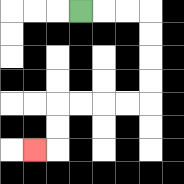{'start': '[3, 0]', 'end': '[1, 6]', 'path_directions': 'R,R,R,D,D,D,D,L,L,L,L,D,D,L', 'path_coordinates': '[[3, 0], [4, 0], [5, 0], [6, 0], [6, 1], [6, 2], [6, 3], [6, 4], [5, 4], [4, 4], [3, 4], [2, 4], [2, 5], [2, 6], [1, 6]]'}